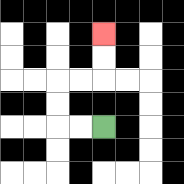{'start': '[4, 5]', 'end': '[4, 1]', 'path_directions': 'L,L,U,U,R,R,U,U', 'path_coordinates': '[[4, 5], [3, 5], [2, 5], [2, 4], [2, 3], [3, 3], [4, 3], [4, 2], [4, 1]]'}